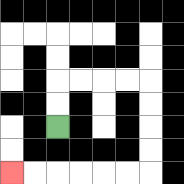{'start': '[2, 5]', 'end': '[0, 7]', 'path_directions': 'U,U,R,R,R,R,D,D,D,D,L,L,L,L,L,L', 'path_coordinates': '[[2, 5], [2, 4], [2, 3], [3, 3], [4, 3], [5, 3], [6, 3], [6, 4], [6, 5], [6, 6], [6, 7], [5, 7], [4, 7], [3, 7], [2, 7], [1, 7], [0, 7]]'}